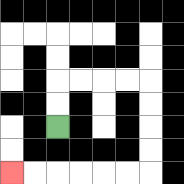{'start': '[2, 5]', 'end': '[0, 7]', 'path_directions': 'U,U,R,R,R,R,D,D,D,D,L,L,L,L,L,L', 'path_coordinates': '[[2, 5], [2, 4], [2, 3], [3, 3], [4, 3], [5, 3], [6, 3], [6, 4], [6, 5], [6, 6], [6, 7], [5, 7], [4, 7], [3, 7], [2, 7], [1, 7], [0, 7]]'}